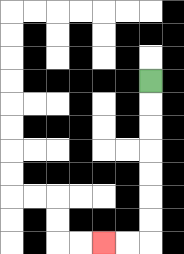{'start': '[6, 3]', 'end': '[4, 10]', 'path_directions': 'D,D,D,D,D,D,D,L,L', 'path_coordinates': '[[6, 3], [6, 4], [6, 5], [6, 6], [6, 7], [6, 8], [6, 9], [6, 10], [5, 10], [4, 10]]'}